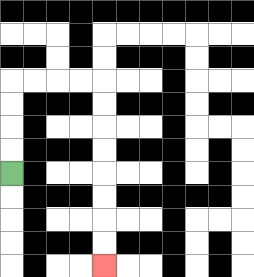{'start': '[0, 7]', 'end': '[4, 11]', 'path_directions': 'U,U,U,U,R,R,R,R,D,D,D,D,D,D,D,D', 'path_coordinates': '[[0, 7], [0, 6], [0, 5], [0, 4], [0, 3], [1, 3], [2, 3], [3, 3], [4, 3], [4, 4], [4, 5], [4, 6], [4, 7], [4, 8], [4, 9], [4, 10], [4, 11]]'}